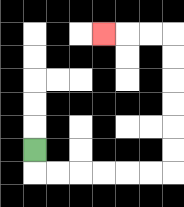{'start': '[1, 6]', 'end': '[4, 1]', 'path_directions': 'D,R,R,R,R,R,R,U,U,U,U,U,U,L,L,L', 'path_coordinates': '[[1, 6], [1, 7], [2, 7], [3, 7], [4, 7], [5, 7], [6, 7], [7, 7], [7, 6], [7, 5], [7, 4], [7, 3], [7, 2], [7, 1], [6, 1], [5, 1], [4, 1]]'}